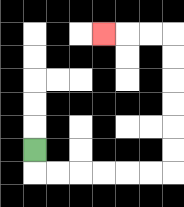{'start': '[1, 6]', 'end': '[4, 1]', 'path_directions': 'D,R,R,R,R,R,R,U,U,U,U,U,U,L,L,L', 'path_coordinates': '[[1, 6], [1, 7], [2, 7], [3, 7], [4, 7], [5, 7], [6, 7], [7, 7], [7, 6], [7, 5], [7, 4], [7, 3], [7, 2], [7, 1], [6, 1], [5, 1], [4, 1]]'}